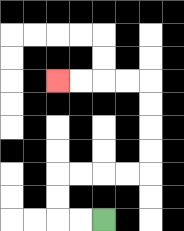{'start': '[4, 9]', 'end': '[2, 3]', 'path_directions': 'L,L,U,U,R,R,R,R,U,U,U,U,L,L,L,L', 'path_coordinates': '[[4, 9], [3, 9], [2, 9], [2, 8], [2, 7], [3, 7], [4, 7], [5, 7], [6, 7], [6, 6], [6, 5], [6, 4], [6, 3], [5, 3], [4, 3], [3, 3], [2, 3]]'}